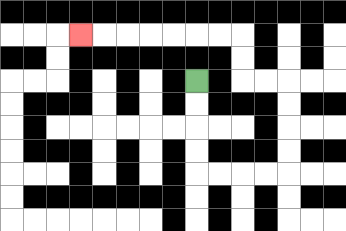{'start': '[8, 3]', 'end': '[3, 1]', 'path_directions': 'D,D,D,D,R,R,R,R,U,U,U,U,L,L,U,U,L,L,L,L,L,L,L', 'path_coordinates': '[[8, 3], [8, 4], [8, 5], [8, 6], [8, 7], [9, 7], [10, 7], [11, 7], [12, 7], [12, 6], [12, 5], [12, 4], [12, 3], [11, 3], [10, 3], [10, 2], [10, 1], [9, 1], [8, 1], [7, 1], [6, 1], [5, 1], [4, 1], [3, 1]]'}